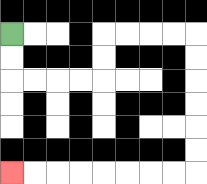{'start': '[0, 1]', 'end': '[0, 7]', 'path_directions': 'D,D,R,R,R,R,U,U,R,R,R,R,D,D,D,D,D,D,L,L,L,L,L,L,L,L', 'path_coordinates': '[[0, 1], [0, 2], [0, 3], [1, 3], [2, 3], [3, 3], [4, 3], [4, 2], [4, 1], [5, 1], [6, 1], [7, 1], [8, 1], [8, 2], [8, 3], [8, 4], [8, 5], [8, 6], [8, 7], [7, 7], [6, 7], [5, 7], [4, 7], [3, 7], [2, 7], [1, 7], [0, 7]]'}